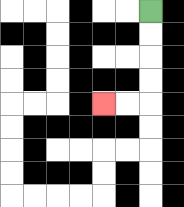{'start': '[6, 0]', 'end': '[4, 4]', 'path_directions': 'D,D,D,D,L,L', 'path_coordinates': '[[6, 0], [6, 1], [6, 2], [6, 3], [6, 4], [5, 4], [4, 4]]'}